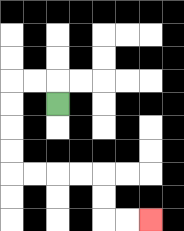{'start': '[2, 4]', 'end': '[6, 9]', 'path_directions': 'U,L,L,D,D,D,D,R,R,R,R,D,D,R,R', 'path_coordinates': '[[2, 4], [2, 3], [1, 3], [0, 3], [0, 4], [0, 5], [0, 6], [0, 7], [1, 7], [2, 7], [3, 7], [4, 7], [4, 8], [4, 9], [5, 9], [6, 9]]'}